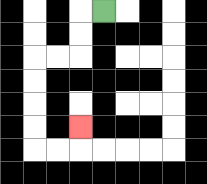{'start': '[4, 0]', 'end': '[3, 5]', 'path_directions': 'L,D,D,L,L,D,D,D,D,R,R,U', 'path_coordinates': '[[4, 0], [3, 0], [3, 1], [3, 2], [2, 2], [1, 2], [1, 3], [1, 4], [1, 5], [1, 6], [2, 6], [3, 6], [3, 5]]'}